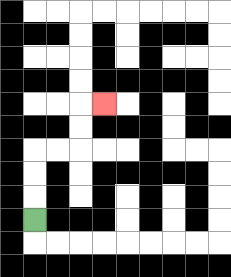{'start': '[1, 9]', 'end': '[4, 4]', 'path_directions': 'U,U,U,R,R,U,U,R', 'path_coordinates': '[[1, 9], [1, 8], [1, 7], [1, 6], [2, 6], [3, 6], [3, 5], [3, 4], [4, 4]]'}